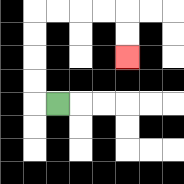{'start': '[2, 4]', 'end': '[5, 2]', 'path_directions': 'L,U,U,U,U,R,R,R,R,D,D', 'path_coordinates': '[[2, 4], [1, 4], [1, 3], [1, 2], [1, 1], [1, 0], [2, 0], [3, 0], [4, 0], [5, 0], [5, 1], [5, 2]]'}